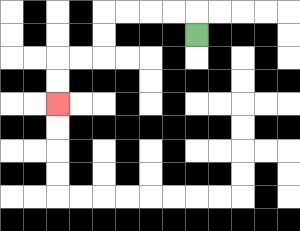{'start': '[8, 1]', 'end': '[2, 4]', 'path_directions': 'U,L,L,L,L,D,D,L,L,D,D', 'path_coordinates': '[[8, 1], [8, 0], [7, 0], [6, 0], [5, 0], [4, 0], [4, 1], [4, 2], [3, 2], [2, 2], [2, 3], [2, 4]]'}